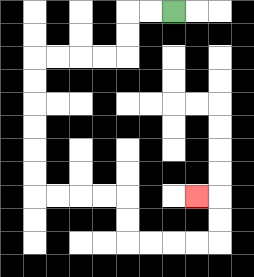{'start': '[7, 0]', 'end': '[8, 8]', 'path_directions': 'L,L,D,D,L,L,L,L,D,D,D,D,D,D,R,R,R,R,D,D,R,R,R,R,U,U,L', 'path_coordinates': '[[7, 0], [6, 0], [5, 0], [5, 1], [5, 2], [4, 2], [3, 2], [2, 2], [1, 2], [1, 3], [1, 4], [1, 5], [1, 6], [1, 7], [1, 8], [2, 8], [3, 8], [4, 8], [5, 8], [5, 9], [5, 10], [6, 10], [7, 10], [8, 10], [9, 10], [9, 9], [9, 8], [8, 8]]'}